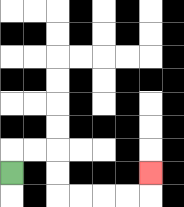{'start': '[0, 7]', 'end': '[6, 7]', 'path_directions': 'U,R,R,D,D,R,R,R,R,U', 'path_coordinates': '[[0, 7], [0, 6], [1, 6], [2, 6], [2, 7], [2, 8], [3, 8], [4, 8], [5, 8], [6, 8], [6, 7]]'}